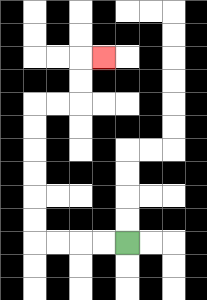{'start': '[5, 10]', 'end': '[4, 2]', 'path_directions': 'L,L,L,L,U,U,U,U,U,U,R,R,U,U,R', 'path_coordinates': '[[5, 10], [4, 10], [3, 10], [2, 10], [1, 10], [1, 9], [1, 8], [1, 7], [1, 6], [1, 5], [1, 4], [2, 4], [3, 4], [3, 3], [3, 2], [4, 2]]'}